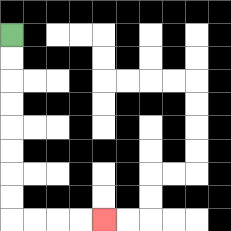{'start': '[0, 1]', 'end': '[4, 9]', 'path_directions': 'D,D,D,D,D,D,D,D,R,R,R,R', 'path_coordinates': '[[0, 1], [0, 2], [0, 3], [0, 4], [0, 5], [0, 6], [0, 7], [0, 8], [0, 9], [1, 9], [2, 9], [3, 9], [4, 9]]'}